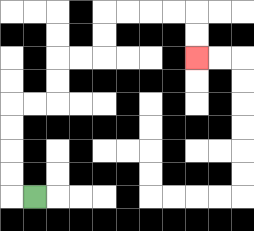{'start': '[1, 8]', 'end': '[8, 2]', 'path_directions': 'L,U,U,U,U,R,R,U,U,R,R,U,U,R,R,R,R,D,D', 'path_coordinates': '[[1, 8], [0, 8], [0, 7], [0, 6], [0, 5], [0, 4], [1, 4], [2, 4], [2, 3], [2, 2], [3, 2], [4, 2], [4, 1], [4, 0], [5, 0], [6, 0], [7, 0], [8, 0], [8, 1], [8, 2]]'}